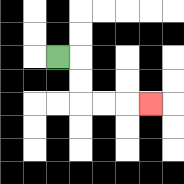{'start': '[2, 2]', 'end': '[6, 4]', 'path_directions': 'R,D,D,R,R,R', 'path_coordinates': '[[2, 2], [3, 2], [3, 3], [3, 4], [4, 4], [5, 4], [6, 4]]'}